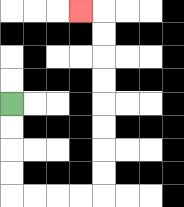{'start': '[0, 4]', 'end': '[3, 0]', 'path_directions': 'D,D,D,D,R,R,R,R,U,U,U,U,U,U,U,U,L', 'path_coordinates': '[[0, 4], [0, 5], [0, 6], [0, 7], [0, 8], [1, 8], [2, 8], [3, 8], [4, 8], [4, 7], [4, 6], [4, 5], [4, 4], [4, 3], [4, 2], [4, 1], [4, 0], [3, 0]]'}